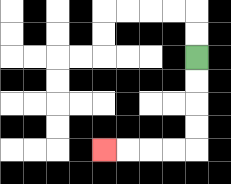{'start': '[8, 2]', 'end': '[4, 6]', 'path_directions': 'D,D,D,D,L,L,L,L', 'path_coordinates': '[[8, 2], [8, 3], [8, 4], [8, 5], [8, 6], [7, 6], [6, 6], [5, 6], [4, 6]]'}